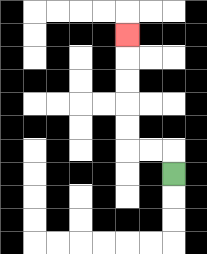{'start': '[7, 7]', 'end': '[5, 1]', 'path_directions': 'U,L,L,U,U,U,U,U', 'path_coordinates': '[[7, 7], [7, 6], [6, 6], [5, 6], [5, 5], [5, 4], [5, 3], [5, 2], [5, 1]]'}